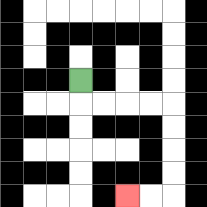{'start': '[3, 3]', 'end': '[5, 8]', 'path_directions': 'D,R,R,R,R,D,D,D,D,L,L', 'path_coordinates': '[[3, 3], [3, 4], [4, 4], [5, 4], [6, 4], [7, 4], [7, 5], [7, 6], [7, 7], [7, 8], [6, 8], [5, 8]]'}